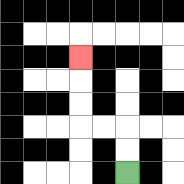{'start': '[5, 7]', 'end': '[3, 2]', 'path_directions': 'U,U,L,L,U,U,U', 'path_coordinates': '[[5, 7], [5, 6], [5, 5], [4, 5], [3, 5], [3, 4], [3, 3], [3, 2]]'}